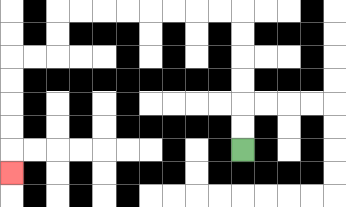{'start': '[10, 6]', 'end': '[0, 7]', 'path_directions': 'U,U,U,U,U,U,L,L,L,L,L,L,L,L,D,D,L,L,D,D,D,D,D', 'path_coordinates': '[[10, 6], [10, 5], [10, 4], [10, 3], [10, 2], [10, 1], [10, 0], [9, 0], [8, 0], [7, 0], [6, 0], [5, 0], [4, 0], [3, 0], [2, 0], [2, 1], [2, 2], [1, 2], [0, 2], [0, 3], [0, 4], [0, 5], [0, 6], [0, 7]]'}